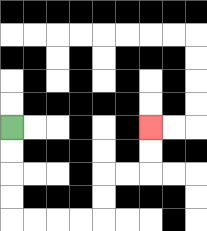{'start': '[0, 5]', 'end': '[6, 5]', 'path_directions': 'D,D,D,D,R,R,R,R,U,U,R,R,U,U', 'path_coordinates': '[[0, 5], [0, 6], [0, 7], [0, 8], [0, 9], [1, 9], [2, 9], [3, 9], [4, 9], [4, 8], [4, 7], [5, 7], [6, 7], [6, 6], [6, 5]]'}